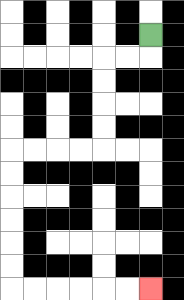{'start': '[6, 1]', 'end': '[6, 12]', 'path_directions': 'D,L,L,D,D,D,D,L,L,L,L,D,D,D,D,D,D,R,R,R,R,R,R', 'path_coordinates': '[[6, 1], [6, 2], [5, 2], [4, 2], [4, 3], [4, 4], [4, 5], [4, 6], [3, 6], [2, 6], [1, 6], [0, 6], [0, 7], [0, 8], [0, 9], [0, 10], [0, 11], [0, 12], [1, 12], [2, 12], [3, 12], [4, 12], [5, 12], [6, 12]]'}